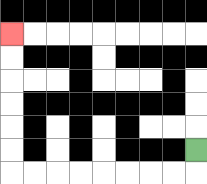{'start': '[8, 6]', 'end': '[0, 1]', 'path_directions': 'D,L,L,L,L,L,L,L,L,U,U,U,U,U,U', 'path_coordinates': '[[8, 6], [8, 7], [7, 7], [6, 7], [5, 7], [4, 7], [3, 7], [2, 7], [1, 7], [0, 7], [0, 6], [0, 5], [0, 4], [0, 3], [0, 2], [0, 1]]'}